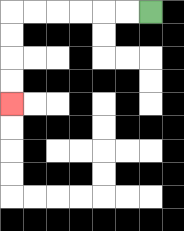{'start': '[6, 0]', 'end': '[0, 4]', 'path_directions': 'L,L,L,L,L,L,D,D,D,D', 'path_coordinates': '[[6, 0], [5, 0], [4, 0], [3, 0], [2, 0], [1, 0], [0, 0], [0, 1], [0, 2], [0, 3], [0, 4]]'}